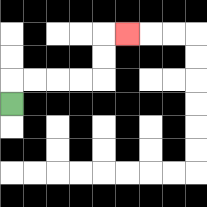{'start': '[0, 4]', 'end': '[5, 1]', 'path_directions': 'U,R,R,R,R,U,U,R', 'path_coordinates': '[[0, 4], [0, 3], [1, 3], [2, 3], [3, 3], [4, 3], [4, 2], [4, 1], [5, 1]]'}